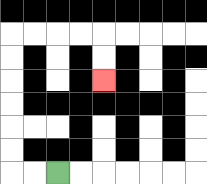{'start': '[2, 7]', 'end': '[4, 3]', 'path_directions': 'L,L,U,U,U,U,U,U,R,R,R,R,D,D', 'path_coordinates': '[[2, 7], [1, 7], [0, 7], [0, 6], [0, 5], [0, 4], [0, 3], [0, 2], [0, 1], [1, 1], [2, 1], [3, 1], [4, 1], [4, 2], [4, 3]]'}